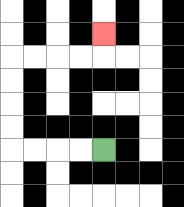{'start': '[4, 6]', 'end': '[4, 1]', 'path_directions': 'L,L,L,L,U,U,U,U,R,R,R,R,U', 'path_coordinates': '[[4, 6], [3, 6], [2, 6], [1, 6], [0, 6], [0, 5], [0, 4], [0, 3], [0, 2], [1, 2], [2, 2], [3, 2], [4, 2], [4, 1]]'}